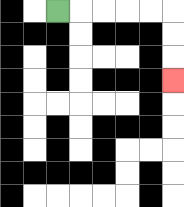{'start': '[2, 0]', 'end': '[7, 3]', 'path_directions': 'R,R,R,R,R,D,D,D', 'path_coordinates': '[[2, 0], [3, 0], [4, 0], [5, 0], [6, 0], [7, 0], [7, 1], [7, 2], [7, 3]]'}